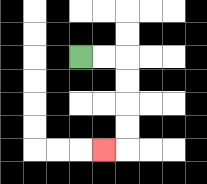{'start': '[3, 2]', 'end': '[4, 6]', 'path_directions': 'R,R,D,D,D,D,L', 'path_coordinates': '[[3, 2], [4, 2], [5, 2], [5, 3], [5, 4], [5, 5], [5, 6], [4, 6]]'}